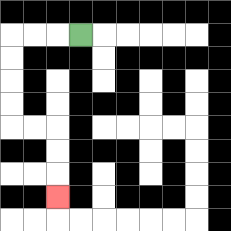{'start': '[3, 1]', 'end': '[2, 8]', 'path_directions': 'L,L,L,D,D,D,D,R,R,D,D,D', 'path_coordinates': '[[3, 1], [2, 1], [1, 1], [0, 1], [0, 2], [0, 3], [0, 4], [0, 5], [1, 5], [2, 5], [2, 6], [2, 7], [2, 8]]'}